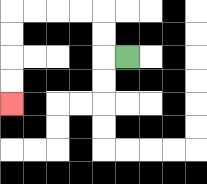{'start': '[5, 2]', 'end': '[0, 4]', 'path_directions': 'L,U,U,L,L,L,L,D,D,D,D', 'path_coordinates': '[[5, 2], [4, 2], [4, 1], [4, 0], [3, 0], [2, 0], [1, 0], [0, 0], [0, 1], [0, 2], [0, 3], [0, 4]]'}